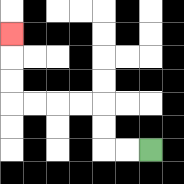{'start': '[6, 6]', 'end': '[0, 1]', 'path_directions': 'L,L,U,U,L,L,L,L,U,U,U', 'path_coordinates': '[[6, 6], [5, 6], [4, 6], [4, 5], [4, 4], [3, 4], [2, 4], [1, 4], [0, 4], [0, 3], [0, 2], [0, 1]]'}